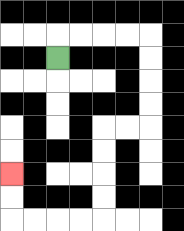{'start': '[2, 2]', 'end': '[0, 7]', 'path_directions': 'U,R,R,R,R,D,D,D,D,L,L,D,D,D,D,L,L,L,L,U,U', 'path_coordinates': '[[2, 2], [2, 1], [3, 1], [4, 1], [5, 1], [6, 1], [6, 2], [6, 3], [6, 4], [6, 5], [5, 5], [4, 5], [4, 6], [4, 7], [4, 8], [4, 9], [3, 9], [2, 9], [1, 9], [0, 9], [0, 8], [0, 7]]'}